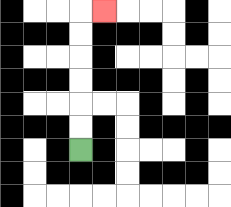{'start': '[3, 6]', 'end': '[4, 0]', 'path_directions': 'U,U,U,U,U,U,R', 'path_coordinates': '[[3, 6], [3, 5], [3, 4], [3, 3], [3, 2], [3, 1], [3, 0], [4, 0]]'}